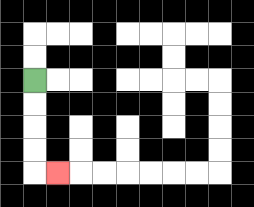{'start': '[1, 3]', 'end': '[2, 7]', 'path_directions': 'D,D,D,D,R', 'path_coordinates': '[[1, 3], [1, 4], [1, 5], [1, 6], [1, 7], [2, 7]]'}